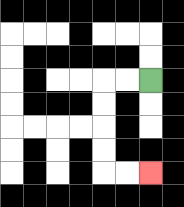{'start': '[6, 3]', 'end': '[6, 7]', 'path_directions': 'L,L,D,D,D,D,R,R', 'path_coordinates': '[[6, 3], [5, 3], [4, 3], [4, 4], [4, 5], [4, 6], [4, 7], [5, 7], [6, 7]]'}